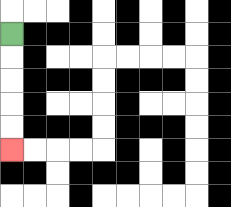{'start': '[0, 1]', 'end': '[0, 6]', 'path_directions': 'D,D,D,D,D', 'path_coordinates': '[[0, 1], [0, 2], [0, 3], [0, 4], [0, 5], [0, 6]]'}